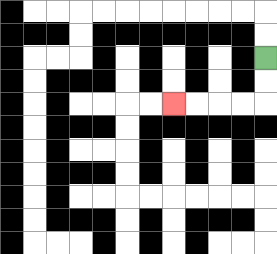{'start': '[11, 2]', 'end': '[7, 4]', 'path_directions': 'D,D,L,L,L,L', 'path_coordinates': '[[11, 2], [11, 3], [11, 4], [10, 4], [9, 4], [8, 4], [7, 4]]'}